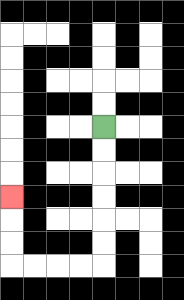{'start': '[4, 5]', 'end': '[0, 8]', 'path_directions': 'D,D,D,D,D,D,L,L,L,L,U,U,U', 'path_coordinates': '[[4, 5], [4, 6], [4, 7], [4, 8], [4, 9], [4, 10], [4, 11], [3, 11], [2, 11], [1, 11], [0, 11], [0, 10], [0, 9], [0, 8]]'}